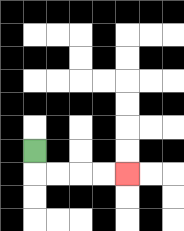{'start': '[1, 6]', 'end': '[5, 7]', 'path_directions': 'D,R,R,R,R', 'path_coordinates': '[[1, 6], [1, 7], [2, 7], [3, 7], [4, 7], [5, 7]]'}